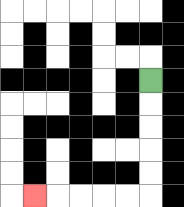{'start': '[6, 3]', 'end': '[1, 8]', 'path_directions': 'D,D,D,D,D,L,L,L,L,L', 'path_coordinates': '[[6, 3], [6, 4], [6, 5], [6, 6], [6, 7], [6, 8], [5, 8], [4, 8], [3, 8], [2, 8], [1, 8]]'}